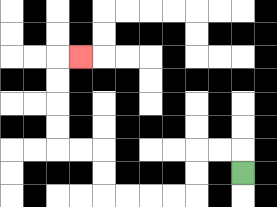{'start': '[10, 7]', 'end': '[3, 2]', 'path_directions': 'U,L,L,D,D,L,L,L,L,U,U,L,L,U,U,U,U,R', 'path_coordinates': '[[10, 7], [10, 6], [9, 6], [8, 6], [8, 7], [8, 8], [7, 8], [6, 8], [5, 8], [4, 8], [4, 7], [4, 6], [3, 6], [2, 6], [2, 5], [2, 4], [2, 3], [2, 2], [3, 2]]'}